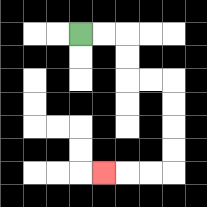{'start': '[3, 1]', 'end': '[4, 7]', 'path_directions': 'R,R,D,D,R,R,D,D,D,D,L,L,L', 'path_coordinates': '[[3, 1], [4, 1], [5, 1], [5, 2], [5, 3], [6, 3], [7, 3], [7, 4], [7, 5], [7, 6], [7, 7], [6, 7], [5, 7], [4, 7]]'}